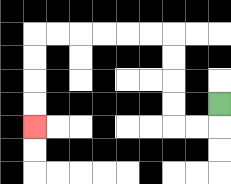{'start': '[9, 4]', 'end': '[1, 5]', 'path_directions': 'D,L,L,U,U,U,U,L,L,L,L,L,L,D,D,D,D', 'path_coordinates': '[[9, 4], [9, 5], [8, 5], [7, 5], [7, 4], [7, 3], [7, 2], [7, 1], [6, 1], [5, 1], [4, 1], [3, 1], [2, 1], [1, 1], [1, 2], [1, 3], [1, 4], [1, 5]]'}